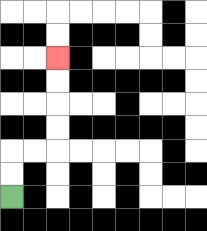{'start': '[0, 8]', 'end': '[2, 2]', 'path_directions': 'U,U,R,R,U,U,U,U', 'path_coordinates': '[[0, 8], [0, 7], [0, 6], [1, 6], [2, 6], [2, 5], [2, 4], [2, 3], [2, 2]]'}